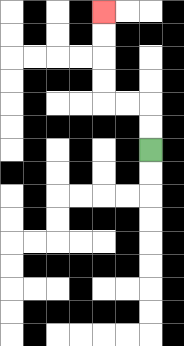{'start': '[6, 6]', 'end': '[4, 0]', 'path_directions': 'U,U,L,L,U,U,U,U', 'path_coordinates': '[[6, 6], [6, 5], [6, 4], [5, 4], [4, 4], [4, 3], [4, 2], [4, 1], [4, 0]]'}